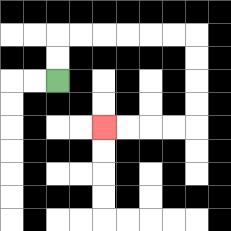{'start': '[2, 3]', 'end': '[4, 5]', 'path_directions': 'U,U,R,R,R,R,R,R,D,D,D,D,L,L,L,L', 'path_coordinates': '[[2, 3], [2, 2], [2, 1], [3, 1], [4, 1], [5, 1], [6, 1], [7, 1], [8, 1], [8, 2], [8, 3], [8, 4], [8, 5], [7, 5], [6, 5], [5, 5], [4, 5]]'}